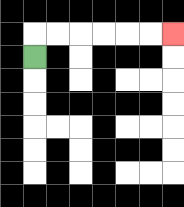{'start': '[1, 2]', 'end': '[7, 1]', 'path_directions': 'U,R,R,R,R,R,R', 'path_coordinates': '[[1, 2], [1, 1], [2, 1], [3, 1], [4, 1], [5, 1], [6, 1], [7, 1]]'}